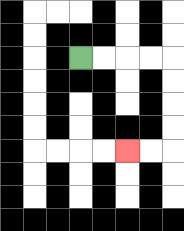{'start': '[3, 2]', 'end': '[5, 6]', 'path_directions': 'R,R,R,R,D,D,D,D,L,L', 'path_coordinates': '[[3, 2], [4, 2], [5, 2], [6, 2], [7, 2], [7, 3], [7, 4], [7, 5], [7, 6], [6, 6], [5, 6]]'}